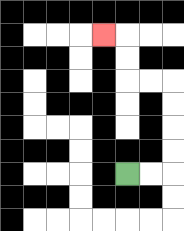{'start': '[5, 7]', 'end': '[4, 1]', 'path_directions': 'R,R,U,U,U,U,L,L,U,U,L', 'path_coordinates': '[[5, 7], [6, 7], [7, 7], [7, 6], [7, 5], [7, 4], [7, 3], [6, 3], [5, 3], [5, 2], [5, 1], [4, 1]]'}